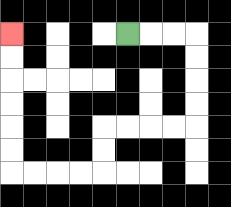{'start': '[5, 1]', 'end': '[0, 1]', 'path_directions': 'R,R,R,D,D,D,D,L,L,L,L,D,D,L,L,L,L,U,U,U,U,U,U', 'path_coordinates': '[[5, 1], [6, 1], [7, 1], [8, 1], [8, 2], [8, 3], [8, 4], [8, 5], [7, 5], [6, 5], [5, 5], [4, 5], [4, 6], [4, 7], [3, 7], [2, 7], [1, 7], [0, 7], [0, 6], [0, 5], [0, 4], [0, 3], [0, 2], [0, 1]]'}